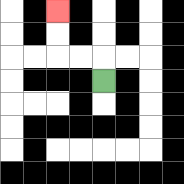{'start': '[4, 3]', 'end': '[2, 0]', 'path_directions': 'U,L,L,U,U', 'path_coordinates': '[[4, 3], [4, 2], [3, 2], [2, 2], [2, 1], [2, 0]]'}